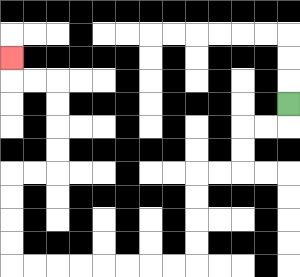{'start': '[12, 4]', 'end': '[0, 2]', 'path_directions': 'D,L,L,D,D,L,L,D,D,D,D,L,L,L,L,L,L,L,L,U,U,U,U,R,R,U,U,U,U,L,L,U', 'path_coordinates': '[[12, 4], [12, 5], [11, 5], [10, 5], [10, 6], [10, 7], [9, 7], [8, 7], [8, 8], [8, 9], [8, 10], [8, 11], [7, 11], [6, 11], [5, 11], [4, 11], [3, 11], [2, 11], [1, 11], [0, 11], [0, 10], [0, 9], [0, 8], [0, 7], [1, 7], [2, 7], [2, 6], [2, 5], [2, 4], [2, 3], [1, 3], [0, 3], [0, 2]]'}